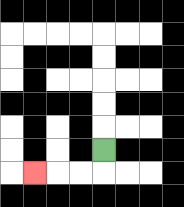{'start': '[4, 6]', 'end': '[1, 7]', 'path_directions': 'D,L,L,L', 'path_coordinates': '[[4, 6], [4, 7], [3, 7], [2, 7], [1, 7]]'}